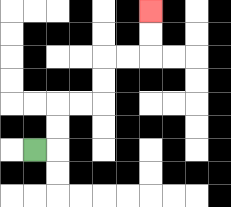{'start': '[1, 6]', 'end': '[6, 0]', 'path_directions': 'R,U,U,R,R,U,U,R,R,U,U', 'path_coordinates': '[[1, 6], [2, 6], [2, 5], [2, 4], [3, 4], [4, 4], [4, 3], [4, 2], [5, 2], [6, 2], [6, 1], [6, 0]]'}